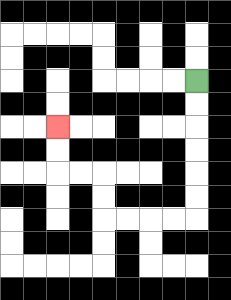{'start': '[8, 3]', 'end': '[2, 5]', 'path_directions': 'D,D,D,D,D,D,L,L,L,L,U,U,L,L,U,U', 'path_coordinates': '[[8, 3], [8, 4], [8, 5], [8, 6], [8, 7], [8, 8], [8, 9], [7, 9], [6, 9], [5, 9], [4, 9], [4, 8], [4, 7], [3, 7], [2, 7], [2, 6], [2, 5]]'}